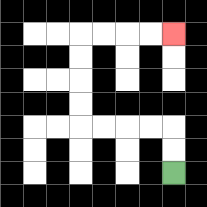{'start': '[7, 7]', 'end': '[7, 1]', 'path_directions': 'U,U,L,L,L,L,U,U,U,U,R,R,R,R', 'path_coordinates': '[[7, 7], [7, 6], [7, 5], [6, 5], [5, 5], [4, 5], [3, 5], [3, 4], [3, 3], [3, 2], [3, 1], [4, 1], [5, 1], [6, 1], [7, 1]]'}